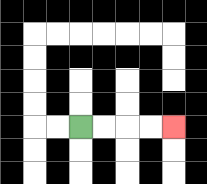{'start': '[3, 5]', 'end': '[7, 5]', 'path_directions': 'R,R,R,R', 'path_coordinates': '[[3, 5], [4, 5], [5, 5], [6, 5], [7, 5]]'}